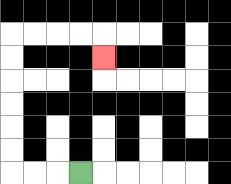{'start': '[3, 7]', 'end': '[4, 2]', 'path_directions': 'L,L,L,U,U,U,U,U,U,R,R,R,R,D', 'path_coordinates': '[[3, 7], [2, 7], [1, 7], [0, 7], [0, 6], [0, 5], [0, 4], [0, 3], [0, 2], [0, 1], [1, 1], [2, 1], [3, 1], [4, 1], [4, 2]]'}